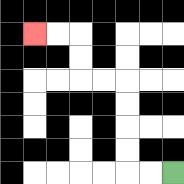{'start': '[7, 7]', 'end': '[1, 1]', 'path_directions': 'L,L,U,U,U,U,L,L,U,U,L,L', 'path_coordinates': '[[7, 7], [6, 7], [5, 7], [5, 6], [5, 5], [5, 4], [5, 3], [4, 3], [3, 3], [3, 2], [3, 1], [2, 1], [1, 1]]'}